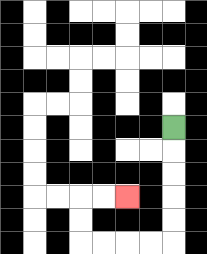{'start': '[7, 5]', 'end': '[5, 8]', 'path_directions': 'D,D,D,D,D,L,L,L,L,U,U,R,R', 'path_coordinates': '[[7, 5], [7, 6], [7, 7], [7, 8], [7, 9], [7, 10], [6, 10], [5, 10], [4, 10], [3, 10], [3, 9], [3, 8], [4, 8], [5, 8]]'}